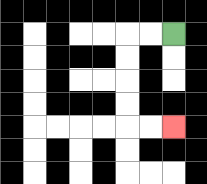{'start': '[7, 1]', 'end': '[7, 5]', 'path_directions': 'L,L,D,D,D,D,R,R', 'path_coordinates': '[[7, 1], [6, 1], [5, 1], [5, 2], [5, 3], [5, 4], [5, 5], [6, 5], [7, 5]]'}